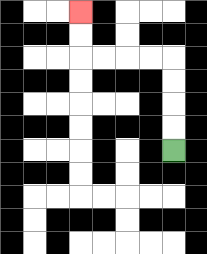{'start': '[7, 6]', 'end': '[3, 0]', 'path_directions': 'U,U,U,U,L,L,L,L,U,U', 'path_coordinates': '[[7, 6], [7, 5], [7, 4], [7, 3], [7, 2], [6, 2], [5, 2], [4, 2], [3, 2], [3, 1], [3, 0]]'}